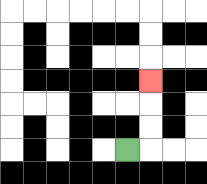{'start': '[5, 6]', 'end': '[6, 3]', 'path_directions': 'R,U,U,U', 'path_coordinates': '[[5, 6], [6, 6], [6, 5], [6, 4], [6, 3]]'}